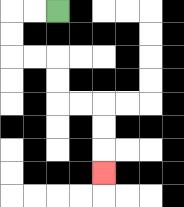{'start': '[2, 0]', 'end': '[4, 7]', 'path_directions': 'L,L,D,D,R,R,D,D,R,R,D,D,D', 'path_coordinates': '[[2, 0], [1, 0], [0, 0], [0, 1], [0, 2], [1, 2], [2, 2], [2, 3], [2, 4], [3, 4], [4, 4], [4, 5], [4, 6], [4, 7]]'}